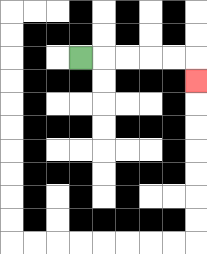{'start': '[3, 2]', 'end': '[8, 3]', 'path_directions': 'R,R,R,R,R,D', 'path_coordinates': '[[3, 2], [4, 2], [5, 2], [6, 2], [7, 2], [8, 2], [8, 3]]'}